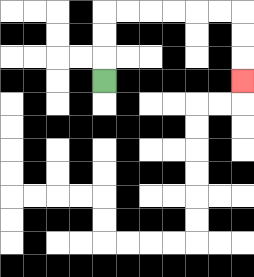{'start': '[4, 3]', 'end': '[10, 3]', 'path_directions': 'U,U,U,R,R,R,R,R,R,D,D,D', 'path_coordinates': '[[4, 3], [4, 2], [4, 1], [4, 0], [5, 0], [6, 0], [7, 0], [8, 0], [9, 0], [10, 0], [10, 1], [10, 2], [10, 3]]'}